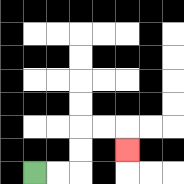{'start': '[1, 7]', 'end': '[5, 6]', 'path_directions': 'R,R,U,U,R,R,D', 'path_coordinates': '[[1, 7], [2, 7], [3, 7], [3, 6], [3, 5], [4, 5], [5, 5], [5, 6]]'}